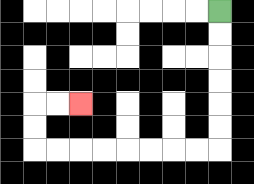{'start': '[9, 0]', 'end': '[3, 4]', 'path_directions': 'D,D,D,D,D,D,L,L,L,L,L,L,L,L,U,U,R,R', 'path_coordinates': '[[9, 0], [9, 1], [9, 2], [9, 3], [9, 4], [9, 5], [9, 6], [8, 6], [7, 6], [6, 6], [5, 6], [4, 6], [3, 6], [2, 6], [1, 6], [1, 5], [1, 4], [2, 4], [3, 4]]'}